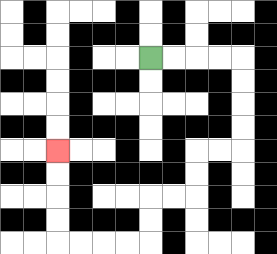{'start': '[6, 2]', 'end': '[2, 6]', 'path_directions': 'R,R,R,R,D,D,D,D,L,L,D,D,L,L,D,D,L,L,L,L,U,U,U,U', 'path_coordinates': '[[6, 2], [7, 2], [8, 2], [9, 2], [10, 2], [10, 3], [10, 4], [10, 5], [10, 6], [9, 6], [8, 6], [8, 7], [8, 8], [7, 8], [6, 8], [6, 9], [6, 10], [5, 10], [4, 10], [3, 10], [2, 10], [2, 9], [2, 8], [2, 7], [2, 6]]'}